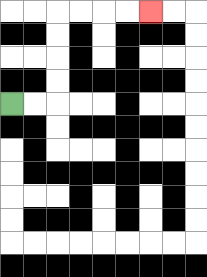{'start': '[0, 4]', 'end': '[6, 0]', 'path_directions': 'R,R,U,U,U,U,R,R,R,R', 'path_coordinates': '[[0, 4], [1, 4], [2, 4], [2, 3], [2, 2], [2, 1], [2, 0], [3, 0], [4, 0], [5, 0], [6, 0]]'}